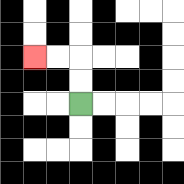{'start': '[3, 4]', 'end': '[1, 2]', 'path_directions': 'U,U,L,L', 'path_coordinates': '[[3, 4], [3, 3], [3, 2], [2, 2], [1, 2]]'}